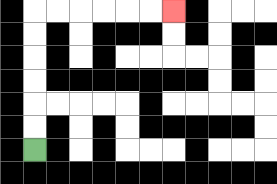{'start': '[1, 6]', 'end': '[7, 0]', 'path_directions': 'U,U,U,U,U,U,R,R,R,R,R,R', 'path_coordinates': '[[1, 6], [1, 5], [1, 4], [1, 3], [1, 2], [1, 1], [1, 0], [2, 0], [3, 0], [4, 0], [5, 0], [6, 0], [7, 0]]'}